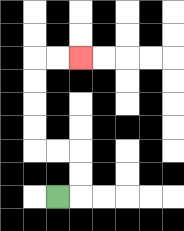{'start': '[2, 8]', 'end': '[3, 2]', 'path_directions': 'R,U,U,L,L,U,U,U,U,R,R', 'path_coordinates': '[[2, 8], [3, 8], [3, 7], [3, 6], [2, 6], [1, 6], [1, 5], [1, 4], [1, 3], [1, 2], [2, 2], [3, 2]]'}